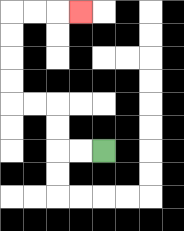{'start': '[4, 6]', 'end': '[3, 0]', 'path_directions': 'L,L,U,U,L,L,U,U,U,U,R,R,R', 'path_coordinates': '[[4, 6], [3, 6], [2, 6], [2, 5], [2, 4], [1, 4], [0, 4], [0, 3], [0, 2], [0, 1], [0, 0], [1, 0], [2, 0], [3, 0]]'}